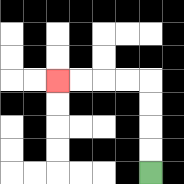{'start': '[6, 7]', 'end': '[2, 3]', 'path_directions': 'U,U,U,U,L,L,L,L', 'path_coordinates': '[[6, 7], [6, 6], [6, 5], [6, 4], [6, 3], [5, 3], [4, 3], [3, 3], [2, 3]]'}